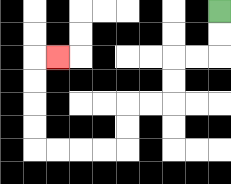{'start': '[9, 0]', 'end': '[2, 2]', 'path_directions': 'D,D,L,L,D,D,L,L,D,D,L,L,L,L,U,U,U,U,R', 'path_coordinates': '[[9, 0], [9, 1], [9, 2], [8, 2], [7, 2], [7, 3], [7, 4], [6, 4], [5, 4], [5, 5], [5, 6], [4, 6], [3, 6], [2, 6], [1, 6], [1, 5], [1, 4], [1, 3], [1, 2], [2, 2]]'}